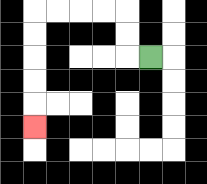{'start': '[6, 2]', 'end': '[1, 5]', 'path_directions': 'L,U,U,L,L,L,L,D,D,D,D,D', 'path_coordinates': '[[6, 2], [5, 2], [5, 1], [5, 0], [4, 0], [3, 0], [2, 0], [1, 0], [1, 1], [1, 2], [1, 3], [1, 4], [1, 5]]'}